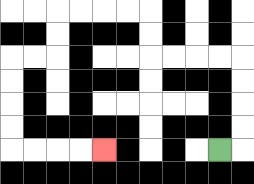{'start': '[9, 6]', 'end': '[4, 6]', 'path_directions': 'R,U,U,U,U,L,L,L,L,U,U,L,L,L,L,D,D,L,L,D,D,D,D,R,R,R,R', 'path_coordinates': '[[9, 6], [10, 6], [10, 5], [10, 4], [10, 3], [10, 2], [9, 2], [8, 2], [7, 2], [6, 2], [6, 1], [6, 0], [5, 0], [4, 0], [3, 0], [2, 0], [2, 1], [2, 2], [1, 2], [0, 2], [0, 3], [0, 4], [0, 5], [0, 6], [1, 6], [2, 6], [3, 6], [4, 6]]'}